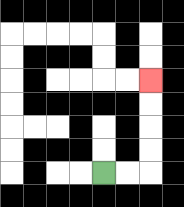{'start': '[4, 7]', 'end': '[6, 3]', 'path_directions': 'R,R,U,U,U,U', 'path_coordinates': '[[4, 7], [5, 7], [6, 7], [6, 6], [6, 5], [6, 4], [6, 3]]'}